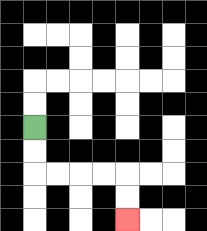{'start': '[1, 5]', 'end': '[5, 9]', 'path_directions': 'D,D,R,R,R,R,D,D', 'path_coordinates': '[[1, 5], [1, 6], [1, 7], [2, 7], [3, 7], [4, 7], [5, 7], [5, 8], [5, 9]]'}